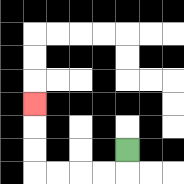{'start': '[5, 6]', 'end': '[1, 4]', 'path_directions': 'D,L,L,L,L,U,U,U', 'path_coordinates': '[[5, 6], [5, 7], [4, 7], [3, 7], [2, 7], [1, 7], [1, 6], [1, 5], [1, 4]]'}